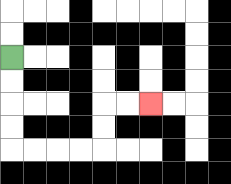{'start': '[0, 2]', 'end': '[6, 4]', 'path_directions': 'D,D,D,D,R,R,R,R,U,U,R,R', 'path_coordinates': '[[0, 2], [0, 3], [0, 4], [0, 5], [0, 6], [1, 6], [2, 6], [3, 6], [4, 6], [4, 5], [4, 4], [5, 4], [6, 4]]'}